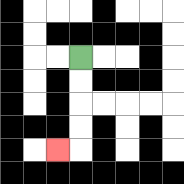{'start': '[3, 2]', 'end': '[2, 6]', 'path_directions': 'D,D,D,D,L', 'path_coordinates': '[[3, 2], [3, 3], [3, 4], [3, 5], [3, 6], [2, 6]]'}